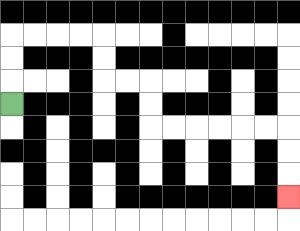{'start': '[0, 4]', 'end': '[12, 8]', 'path_directions': 'U,U,U,R,R,R,R,D,D,R,R,D,D,R,R,R,R,R,R,D,D,D', 'path_coordinates': '[[0, 4], [0, 3], [0, 2], [0, 1], [1, 1], [2, 1], [3, 1], [4, 1], [4, 2], [4, 3], [5, 3], [6, 3], [6, 4], [6, 5], [7, 5], [8, 5], [9, 5], [10, 5], [11, 5], [12, 5], [12, 6], [12, 7], [12, 8]]'}